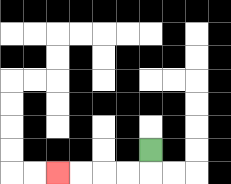{'start': '[6, 6]', 'end': '[2, 7]', 'path_directions': 'D,L,L,L,L', 'path_coordinates': '[[6, 6], [6, 7], [5, 7], [4, 7], [3, 7], [2, 7]]'}